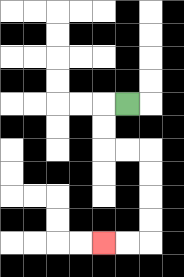{'start': '[5, 4]', 'end': '[4, 10]', 'path_directions': 'L,D,D,R,R,D,D,D,D,L,L', 'path_coordinates': '[[5, 4], [4, 4], [4, 5], [4, 6], [5, 6], [6, 6], [6, 7], [6, 8], [6, 9], [6, 10], [5, 10], [4, 10]]'}